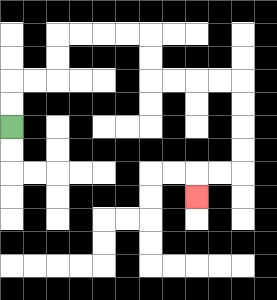{'start': '[0, 5]', 'end': '[8, 8]', 'path_directions': 'U,U,R,R,U,U,R,R,R,R,D,D,R,R,R,R,D,D,D,D,L,L,D', 'path_coordinates': '[[0, 5], [0, 4], [0, 3], [1, 3], [2, 3], [2, 2], [2, 1], [3, 1], [4, 1], [5, 1], [6, 1], [6, 2], [6, 3], [7, 3], [8, 3], [9, 3], [10, 3], [10, 4], [10, 5], [10, 6], [10, 7], [9, 7], [8, 7], [8, 8]]'}